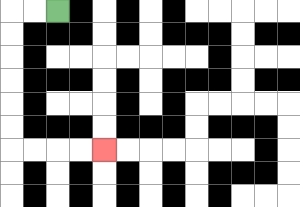{'start': '[2, 0]', 'end': '[4, 6]', 'path_directions': 'L,L,D,D,D,D,D,D,R,R,R,R', 'path_coordinates': '[[2, 0], [1, 0], [0, 0], [0, 1], [0, 2], [0, 3], [0, 4], [0, 5], [0, 6], [1, 6], [2, 6], [3, 6], [4, 6]]'}